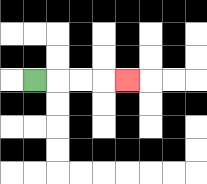{'start': '[1, 3]', 'end': '[5, 3]', 'path_directions': 'R,R,R,R', 'path_coordinates': '[[1, 3], [2, 3], [3, 3], [4, 3], [5, 3]]'}